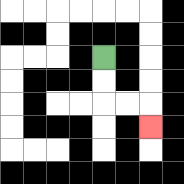{'start': '[4, 2]', 'end': '[6, 5]', 'path_directions': 'D,D,R,R,D', 'path_coordinates': '[[4, 2], [4, 3], [4, 4], [5, 4], [6, 4], [6, 5]]'}